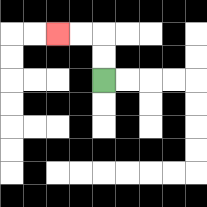{'start': '[4, 3]', 'end': '[2, 1]', 'path_directions': 'U,U,L,L', 'path_coordinates': '[[4, 3], [4, 2], [4, 1], [3, 1], [2, 1]]'}